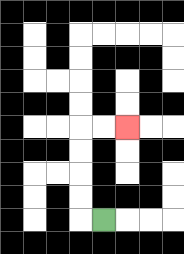{'start': '[4, 9]', 'end': '[5, 5]', 'path_directions': 'L,U,U,U,U,R,R', 'path_coordinates': '[[4, 9], [3, 9], [3, 8], [3, 7], [3, 6], [3, 5], [4, 5], [5, 5]]'}